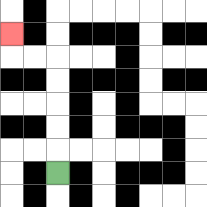{'start': '[2, 7]', 'end': '[0, 1]', 'path_directions': 'U,U,U,U,U,L,L,U', 'path_coordinates': '[[2, 7], [2, 6], [2, 5], [2, 4], [2, 3], [2, 2], [1, 2], [0, 2], [0, 1]]'}